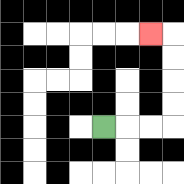{'start': '[4, 5]', 'end': '[6, 1]', 'path_directions': 'R,R,R,U,U,U,U,L', 'path_coordinates': '[[4, 5], [5, 5], [6, 5], [7, 5], [7, 4], [7, 3], [7, 2], [7, 1], [6, 1]]'}